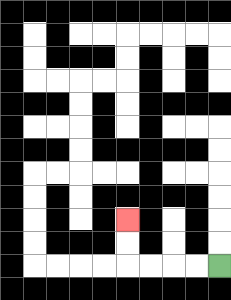{'start': '[9, 11]', 'end': '[5, 9]', 'path_directions': 'L,L,L,L,U,U', 'path_coordinates': '[[9, 11], [8, 11], [7, 11], [6, 11], [5, 11], [5, 10], [5, 9]]'}